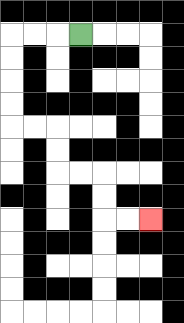{'start': '[3, 1]', 'end': '[6, 9]', 'path_directions': 'L,L,L,D,D,D,D,R,R,D,D,R,R,D,D,R,R', 'path_coordinates': '[[3, 1], [2, 1], [1, 1], [0, 1], [0, 2], [0, 3], [0, 4], [0, 5], [1, 5], [2, 5], [2, 6], [2, 7], [3, 7], [4, 7], [4, 8], [4, 9], [5, 9], [6, 9]]'}